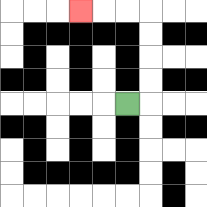{'start': '[5, 4]', 'end': '[3, 0]', 'path_directions': 'R,U,U,U,U,L,L,L', 'path_coordinates': '[[5, 4], [6, 4], [6, 3], [6, 2], [6, 1], [6, 0], [5, 0], [4, 0], [3, 0]]'}